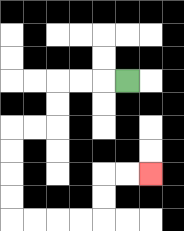{'start': '[5, 3]', 'end': '[6, 7]', 'path_directions': 'L,L,L,D,D,L,L,D,D,D,D,R,R,R,R,U,U,R,R', 'path_coordinates': '[[5, 3], [4, 3], [3, 3], [2, 3], [2, 4], [2, 5], [1, 5], [0, 5], [0, 6], [0, 7], [0, 8], [0, 9], [1, 9], [2, 9], [3, 9], [4, 9], [4, 8], [4, 7], [5, 7], [6, 7]]'}